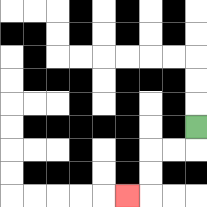{'start': '[8, 5]', 'end': '[5, 8]', 'path_directions': 'D,L,L,D,D,L', 'path_coordinates': '[[8, 5], [8, 6], [7, 6], [6, 6], [6, 7], [6, 8], [5, 8]]'}